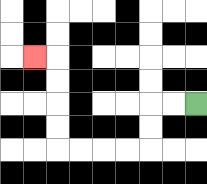{'start': '[8, 4]', 'end': '[1, 2]', 'path_directions': 'L,L,D,D,L,L,L,L,U,U,U,U,L', 'path_coordinates': '[[8, 4], [7, 4], [6, 4], [6, 5], [6, 6], [5, 6], [4, 6], [3, 6], [2, 6], [2, 5], [2, 4], [2, 3], [2, 2], [1, 2]]'}